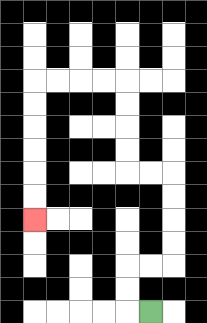{'start': '[6, 13]', 'end': '[1, 9]', 'path_directions': 'L,U,U,R,R,U,U,U,U,L,L,U,U,U,U,L,L,L,L,D,D,D,D,D,D', 'path_coordinates': '[[6, 13], [5, 13], [5, 12], [5, 11], [6, 11], [7, 11], [7, 10], [7, 9], [7, 8], [7, 7], [6, 7], [5, 7], [5, 6], [5, 5], [5, 4], [5, 3], [4, 3], [3, 3], [2, 3], [1, 3], [1, 4], [1, 5], [1, 6], [1, 7], [1, 8], [1, 9]]'}